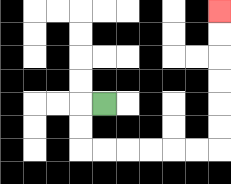{'start': '[4, 4]', 'end': '[9, 0]', 'path_directions': 'L,D,D,R,R,R,R,R,R,U,U,U,U,U,U', 'path_coordinates': '[[4, 4], [3, 4], [3, 5], [3, 6], [4, 6], [5, 6], [6, 6], [7, 6], [8, 6], [9, 6], [9, 5], [9, 4], [9, 3], [9, 2], [9, 1], [9, 0]]'}